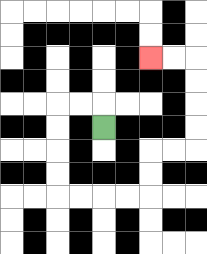{'start': '[4, 5]', 'end': '[6, 2]', 'path_directions': 'U,L,L,D,D,D,D,R,R,R,R,U,U,R,R,U,U,U,U,L,L', 'path_coordinates': '[[4, 5], [4, 4], [3, 4], [2, 4], [2, 5], [2, 6], [2, 7], [2, 8], [3, 8], [4, 8], [5, 8], [6, 8], [6, 7], [6, 6], [7, 6], [8, 6], [8, 5], [8, 4], [8, 3], [8, 2], [7, 2], [6, 2]]'}